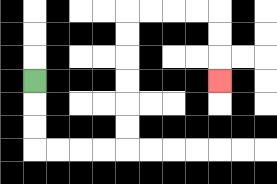{'start': '[1, 3]', 'end': '[9, 3]', 'path_directions': 'D,D,D,R,R,R,R,U,U,U,U,U,U,R,R,R,R,D,D,D', 'path_coordinates': '[[1, 3], [1, 4], [1, 5], [1, 6], [2, 6], [3, 6], [4, 6], [5, 6], [5, 5], [5, 4], [5, 3], [5, 2], [5, 1], [5, 0], [6, 0], [7, 0], [8, 0], [9, 0], [9, 1], [9, 2], [9, 3]]'}